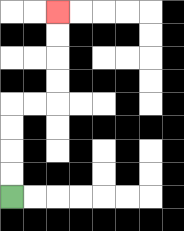{'start': '[0, 8]', 'end': '[2, 0]', 'path_directions': 'U,U,U,U,R,R,U,U,U,U', 'path_coordinates': '[[0, 8], [0, 7], [0, 6], [0, 5], [0, 4], [1, 4], [2, 4], [2, 3], [2, 2], [2, 1], [2, 0]]'}